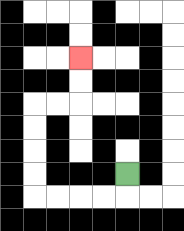{'start': '[5, 7]', 'end': '[3, 2]', 'path_directions': 'D,L,L,L,L,U,U,U,U,R,R,U,U', 'path_coordinates': '[[5, 7], [5, 8], [4, 8], [3, 8], [2, 8], [1, 8], [1, 7], [1, 6], [1, 5], [1, 4], [2, 4], [3, 4], [3, 3], [3, 2]]'}